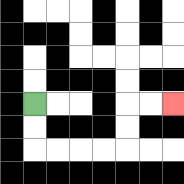{'start': '[1, 4]', 'end': '[7, 4]', 'path_directions': 'D,D,R,R,R,R,U,U,R,R', 'path_coordinates': '[[1, 4], [1, 5], [1, 6], [2, 6], [3, 6], [4, 6], [5, 6], [5, 5], [5, 4], [6, 4], [7, 4]]'}